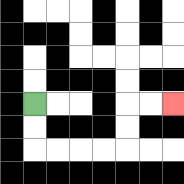{'start': '[1, 4]', 'end': '[7, 4]', 'path_directions': 'D,D,R,R,R,R,U,U,R,R', 'path_coordinates': '[[1, 4], [1, 5], [1, 6], [2, 6], [3, 6], [4, 6], [5, 6], [5, 5], [5, 4], [6, 4], [7, 4]]'}